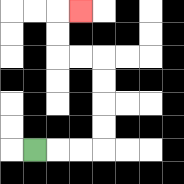{'start': '[1, 6]', 'end': '[3, 0]', 'path_directions': 'R,R,R,U,U,U,U,L,L,U,U,R', 'path_coordinates': '[[1, 6], [2, 6], [3, 6], [4, 6], [4, 5], [4, 4], [4, 3], [4, 2], [3, 2], [2, 2], [2, 1], [2, 0], [3, 0]]'}